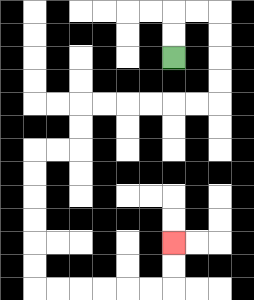{'start': '[7, 2]', 'end': '[7, 10]', 'path_directions': 'U,U,R,R,D,D,D,D,L,L,L,L,L,L,D,D,L,L,D,D,D,D,D,D,R,R,R,R,R,R,U,U', 'path_coordinates': '[[7, 2], [7, 1], [7, 0], [8, 0], [9, 0], [9, 1], [9, 2], [9, 3], [9, 4], [8, 4], [7, 4], [6, 4], [5, 4], [4, 4], [3, 4], [3, 5], [3, 6], [2, 6], [1, 6], [1, 7], [1, 8], [1, 9], [1, 10], [1, 11], [1, 12], [2, 12], [3, 12], [4, 12], [5, 12], [6, 12], [7, 12], [7, 11], [7, 10]]'}